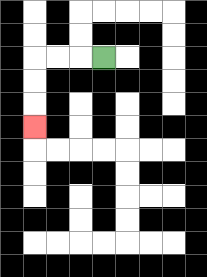{'start': '[4, 2]', 'end': '[1, 5]', 'path_directions': 'L,L,L,D,D,D', 'path_coordinates': '[[4, 2], [3, 2], [2, 2], [1, 2], [1, 3], [1, 4], [1, 5]]'}